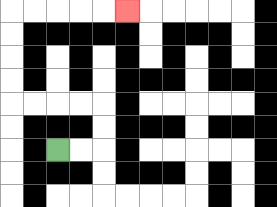{'start': '[2, 6]', 'end': '[5, 0]', 'path_directions': 'R,R,U,U,L,L,L,L,U,U,U,U,R,R,R,R,R', 'path_coordinates': '[[2, 6], [3, 6], [4, 6], [4, 5], [4, 4], [3, 4], [2, 4], [1, 4], [0, 4], [0, 3], [0, 2], [0, 1], [0, 0], [1, 0], [2, 0], [3, 0], [4, 0], [5, 0]]'}